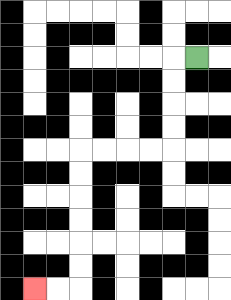{'start': '[8, 2]', 'end': '[1, 12]', 'path_directions': 'L,D,D,D,D,L,L,L,L,D,D,D,D,D,D,L,L', 'path_coordinates': '[[8, 2], [7, 2], [7, 3], [7, 4], [7, 5], [7, 6], [6, 6], [5, 6], [4, 6], [3, 6], [3, 7], [3, 8], [3, 9], [3, 10], [3, 11], [3, 12], [2, 12], [1, 12]]'}